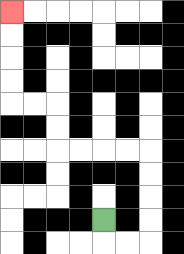{'start': '[4, 9]', 'end': '[0, 0]', 'path_directions': 'D,R,R,U,U,U,U,L,L,L,L,U,U,L,L,U,U,U,U', 'path_coordinates': '[[4, 9], [4, 10], [5, 10], [6, 10], [6, 9], [6, 8], [6, 7], [6, 6], [5, 6], [4, 6], [3, 6], [2, 6], [2, 5], [2, 4], [1, 4], [0, 4], [0, 3], [0, 2], [0, 1], [0, 0]]'}